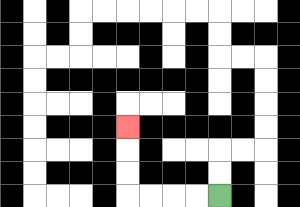{'start': '[9, 8]', 'end': '[5, 5]', 'path_directions': 'L,L,L,L,U,U,U', 'path_coordinates': '[[9, 8], [8, 8], [7, 8], [6, 8], [5, 8], [5, 7], [5, 6], [5, 5]]'}